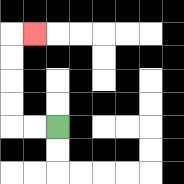{'start': '[2, 5]', 'end': '[1, 1]', 'path_directions': 'L,L,U,U,U,U,R', 'path_coordinates': '[[2, 5], [1, 5], [0, 5], [0, 4], [0, 3], [0, 2], [0, 1], [1, 1]]'}